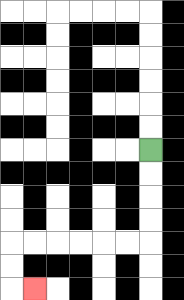{'start': '[6, 6]', 'end': '[1, 12]', 'path_directions': 'D,D,D,D,L,L,L,L,L,L,D,D,R', 'path_coordinates': '[[6, 6], [6, 7], [6, 8], [6, 9], [6, 10], [5, 10], [4, 10], [3, 10], [2, 10], [1, 10], [0, 10], [0, 11], [0, 12], [1, 12]]'}